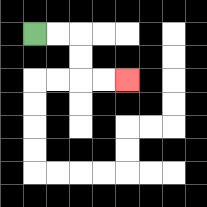{'start': '[1, 1]', 'end': '[5, 3]', 'path_directions': 'R,R,D,D,R,R', 'path_coordinates': '[[1, 1], [2, 1], [3, 1], [3, 2], [3, 3], [4, 3], [5, 3]]'}